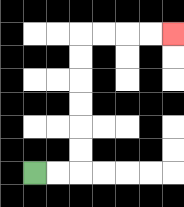{'start': '[1, 7]', 'end': '[7, 1]', 'path_directions': 'R,R,U,U,U,U,U,U,R,R,R,R', 'path_coordinates': '[[1, 7], [2, 7], [3, 7], [3, 6], [3, 5], [3, 4], [3, 3], [3, 2], [3, 1], [4, 1], [5, 1], [6, 1], [7, 1]]'}